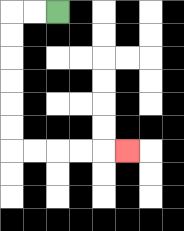{'start': '[2, 0]', 'end': '[5, 6]', 'path_directions': 'L,L,D,D,D,D,D,D,R,R,R,R,R', 'path_coordinates': '[[2, 0], [1, 0], [0, 0], [0, 1], [0, 2], [0, 3], [0, 4], [0, 5], [0, 6], [1, 6], [2, 6], [3, 6], [4, 6], [5, 6]]'}